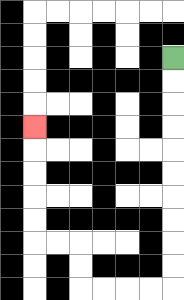{'start': '[7, 2]', 'end': '[1, 5]', 'path_directions': 'D,D,D,D,D,D,D,D,D,D,L,L,L,L,U,U,L,L,U,U,U,U,U', 'path_coordinates': '[[7, 2], [7, 3], [7, 4], [7, 5], [7, 6], [7, 7], [7, 8], [7, 9], [7, 10], [7, 11], [7, 12], [6, 12], [5, 12], [4, 12], [3, 12], [3, 11], [3, 10], [2, 10], [1, 10], [1, 9], [1, 8], [1, 7], [1, 6], [1, 5]]'}